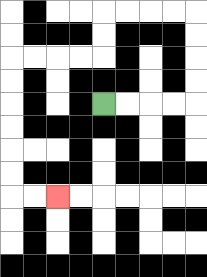{'start': '[4, 4]', 'end': '[2, 8]', 'path_directions': 'R,R,R,R,U,U,U,U,L,L,L,L,D,D,L,L,L,L,D,D,D,D,D,D,R,R', 'path_coordinates': '[[4, 4], [5, 4], [6, 4], [7, 4], [8, 4], [8, 3], [8, 2], [8, 1], [8, 0], [7, 0], [6, 0], [5, 0], [4, 0], [4, 1], [4, 2], [3, 2], [2, 2], [1, 2], [0, 2], [0, 3], [0, 4], [0, 5], [0, 6], [0, 7], [0, 8], [1, 8], [2, 8]]'}